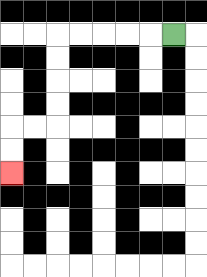{'start': '[7, 1]', 'end': '[0, 7]', 'path_directions': 'L,L,L,L,L,D,D,D,D,L,L,D,D', 'path_coordinates': '[[7, 1], [6, 1], [5, 1], [4, 1], [3, 1], [2, 1], [2, 2], [2, 3], [2, 4], [2, 5], [1, 5], [0, 5], [0, 6], [0, 7]]'}